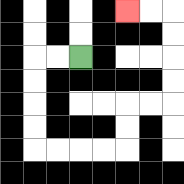{'start': '[3, 2]', 'end': '[5, 0]', 'path_directions': 'L,L,D,D,D,D,R,R,R,R,U,U,R,R,U,U,U,U,L,L', 'path_coordinates': '[[3, 2], [2, 2], [1, 2], [1, 3], [1, 4], [1, 5], [1, 6], [2, 6], [3, 6], [4, 6], [5, 6], [5, 5], [5, 4], [6, 4], [7, 4], [7, 3], [7, 2], [7, 1], [7, 0], [6, 0], [5, 0]]'}